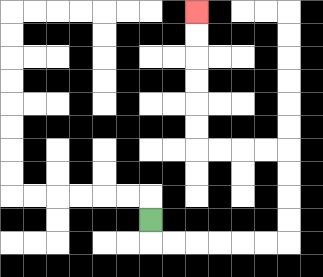{'start': '[6, 9]', 'end': '[8, 0]', 'path_directions': 'D,R,R,R,R,R,R,U,U,U,U,L,L,L,L,U,U,U,U,U,U', 'path_coordinates': '[[6, 9], [6, 10], [7, 10], [8, 10], [9, 10], [10, 10], [11, 10], [12, 10], [12, 9], [12, 8], [12, 7], [12, 6], [11, 6], [10, 6], [9, 6], [8, 6], [8, 5], [8, 4], [8, 3], [8, 2], [8, 1], [8, 0]]'}